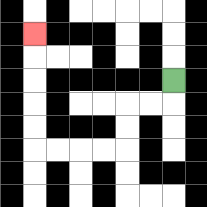{'start': '[7, 3]', 'end': '[1, 1]', 'path_directions': 'D,L,L,D,D,L,L,L,L,U,U,U,U,U', 'path_coordinates': '[[7, 3], [7, 4], [6, 4], [5, 4], [5, 5], [5, 6], [4, 6], [3, 6], [2, 6], [1, 6], [1, 5], [1, 4], [1, 3], [1, 2], [1, 1]]'}